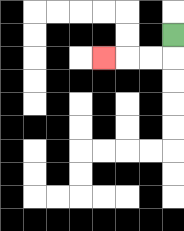{'start': '[7, 1]', 'end': '[4, 2]', 'path_directions': 'D,L,L,L', 'path_coordinates': '[[7, 1], [7, 2], [6, 2], [5, 2], [4, 2]]'}